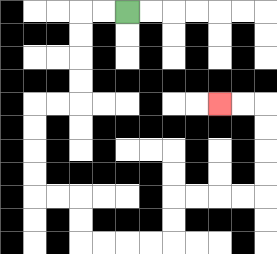{'start': '[5, 0]', 'end': '[9, 4]', 'path_directions': 'L,L,D,D,D,D,L,L,D,D,D,D,R,R,D,D,R,R,R,R,U,U,R,R,R,R,U,U,U,U,L,L', 'path_coordinates': '[[5, 0], [4, 0], [3, 0], [3, 1], [3, 2], [3, 3], [3, 4], [2, 4], [1, 4], [1, 5], [1, 6], [1, 7], [1, 8], [2, 8], [3, 8], [3, 9], [3, 10], [4, 10], [5, 10], [6, 10], [7, 10], [7, 9], [7, 8], [8, 8], [9, 8], [10, 8], [11, 8], [11, 7], [11, 6], [11, 5], [11, 4], [10, 4], [9, 4]]'}